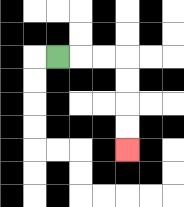{'start': '[2, 2]', 'end': '[5, 6]', 'path_directions': 'R,R,R,D,D,D,D', 'path_coordinates': '[[2, 2], [3, 2], [4, 2], [5, 2], [5, 3], [5, 4], [5, 5], [5, 6]]'}